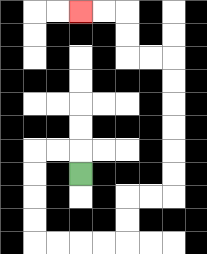{'start': '[3, 7]', 'end': '[3, 0]', 'path_directions': 'U,L,L,D,D,D,D,R,R,R,R,U,U,R,R,U,U,U,U,U,U,L,L,U,U,L,L', 'path_coordinates': '[[3, 7], [3, 6], [2, 6], [1, 6], [1, 7], [1, 8], [1, 9], [1, 10], [2, 10], [3, 10], [4, 10], [5, 10], [5, 9], [5, 8], [6, 8], [7, 8], [7, 7], [7, 6], [7, 5], [7, 4], [7, 3], [7, 2], [6, 2], [5, 2], [5, 1], [5, 0], [4, 0], [3, 0]]'}